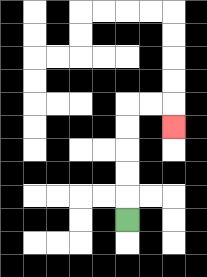{'start': '[5, 9]', 'end': '[7, 5]', 'path_directions': 'U,U,U,U,U,R,R,D', 'path_coordinates': '[[5, 9], [5, 8], [5, 7], [5, 6], [5, 5], [5, 4], [6, 4], [7, 4], [7, 5]]'}